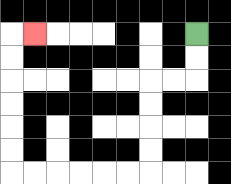{'start': '[8, 1]', 'end': '[1, 1]', 'path_directions': 'D,D,L,L,D,D,D,D,L,L,L,L,L,L,U,U,U,U,U,U,R', 'path_coordinates': '[[8, 1], [8, 2], [8, 3], [7, 3], [6, 3], [6, 4], [6, 5], [6, 6], [6, 7], [5, 7], [4, 7], [3, 7], [2, 7], [1, 7], [0, 7], [0, 6], [0, 5], [0, 4], [0, 3], [0, 2], [0, 1], [1, 1]]'}